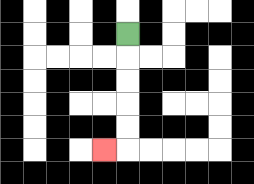{'start': '[5, 1]', 'end': '[4, 6]', 'path_directions': 'D,D,D,D,D,L', 'path_coordinates': '[[5, 1], [5, 2], [5, 3], [5, 4], [5, 5], [5, 6], [4, 6]]'}